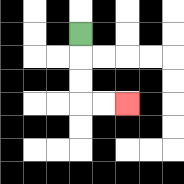{'start': '[3, 1]', 'end': '[5, 4]', 'path_directions': 'D,D,D,R,R', 'path_coordinates': '[[3, 1], [3, 2], [3, 3], [3, 4], [4, 4], [5, 4]]'}